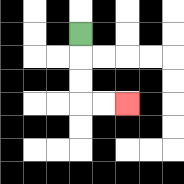{'start': '[3, 1]', 'end': '[5, 4]', 'path_directions': 'D,D,D,R,R', 'path_coordinates': '[[3, 1], [3, 2], [3, 3], [3, 4], [4, 4], [5, 4]]'}